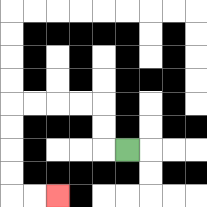{'start': '[5, 6]', 'end': '[2, 8]', 'path_directions': 'L,U,U,L,L,L,L,D,D,D,D,R,R', 'path_coordinates': '[[5, 6], [4, 6], [4, 5], [4, 4], [3, 4], [2, 4], [1, 4], [0, 4], [0, 5], [0, 6], [0, 7], [0, 8], [1, 8], [2, 8]]'}